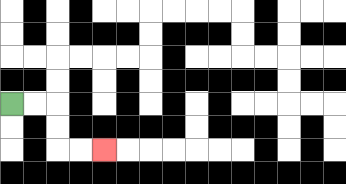{'start': '[0, 4]', 'end': '[4, 6]', 'path_directions': 'R,R,D,D,R,R', 'path_coordinates': '[[0, 4], [1, 4], [2, 4], [2, 5], [2, 6], [3, 6], [4, 6]]'}